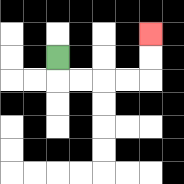{'start': '[2, 2]', 'end': '[6, 1]', 'path_directions': 'D,R,R,R,R,U,U', 'path_coordinates': '[[2, 2], [2, 3], [3, 3], [4, 3], [5, 3], [6, 3], [6, 2], [6, 1]]'}